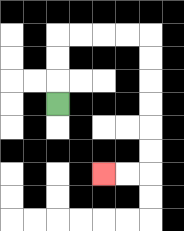{'start': '[2, 4]', 'end': '[4, 7]', 'path_directions': 'U,U,U,R,R,R,R,D,D,D,D,D,D,L,L', 'path_coordinates': '[[2, 4], [2, 3], [2, 2], [2, 1], [3, 1], [4, 1], [5, 1], [6, 1], [6, 2], [6, 3], [6, 4], [6, 5], [6, 6], [6, 7], [5, 7], [4, 7]]'}